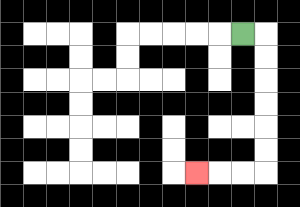{'start': '[10, 1]', 'end': '[8, 7]', 'path_directions': 'R,D,D,D,D,D,D,L,L,L', 'path_coordinates': '[[10, 1], [11, 1], [11, 2], [11, 3], [11, 4], [11, 5], [11, 6], [11, 7], [10, 7], [9, 7], [8, 7]]'}